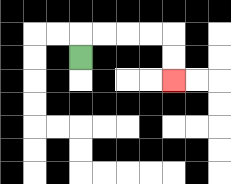{'start': '[3, 2]', 'end': '[7, 3]', 'path_directions': 'U,R,R,R,R,D,D', 'path_coordinates': '[[3, 2], [3, 1], [4, 1], [5, 1], [6, 1], [7, 1], [7, 2], [7, 3]]'}